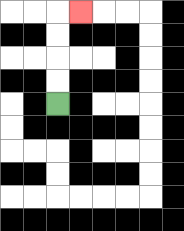{'start': '[2, 4]', 'end': '[3, 0]', 'path_directions': 'U,U,U,U,R', 'path_coordinates': '[[2, 4], [2, 3], [2, 2], [2, 1], [2, 0], [3, 0]]'}